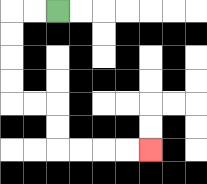{'start': '[2, 0]', 'end': '[6, 6]', 'path_directions': 'L,L,D,D,D,D,R,R,D,D,R,R,R,R', 'path_coordinates': '[[2, 0], [1, 0], [0, 0], [0, 1], [0, 2], [0, 3], [0, 4], [1, 4], [2, 4], [2, 5], [2, 6], [3, 6], [4, 6], [5, 6], [6, 6]]'}